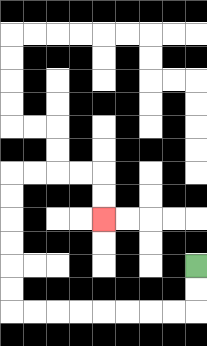{'start': '[8, 11]', 'end': '[4, 9]', 'path_directions': 'D,D,L,L,L,L,L,L,L,L,U,U,U,U,U,U,R,R,R,R,D,D', 'path_coordinates': '[[8, 11], [8, 12], [8, 13], [7, 13], [6, 13], [5, 13], [4, 13], [3, 13], [2, 13], [1, 13], [0, 13], [0, 12], [0, 11], [0, 10], [0, 9], [0, 8], [0, 7], [1, 7], [2, 7], [3, 7], [4, 7], [4, 8], [4, 9]]'}